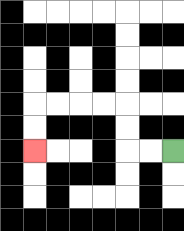{'start': '[7, 6]', 'end': '[1, 6]', 'path_directions': 'L,L,U,U,L,L,L,L,D,D', 'path_coordinates': '[[7, 6], [6, 6], [5, 6], [5, 5], [5, 4], [4, 4], [3, 4], [2, 4], [1, 4], [1, 5], [1, 6]]'}